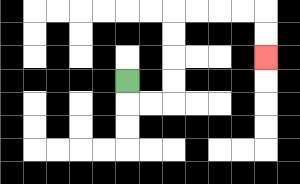{'start': '[5, 3]', 'end': '[11, 2]', 'path_directions': 'D,R,R,U,U,U,U,R,R,R,R,D,D', 'path_coordinates': '[[5, 3], [5, 4], [6, 4], [7, 4], [7, 3], [7, 2], [7, 1], [7, 0], [8, 0], [9, 0], [10, 0], [11, 0], [11, 1], [11, 2]]'}